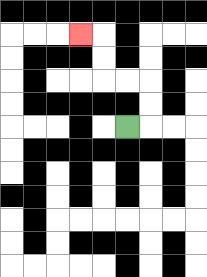{'start': '[5, 5]', 'end': '[3, 1]', 'path_directions': 'R,U,U,L,L,U,U,L', 'path_coordinates': '[[5, 5], [6, 5], [6, 4], [6, 3], [5, 3], [4, 3], [4, 2], [4, 1], [3, 1]]'}